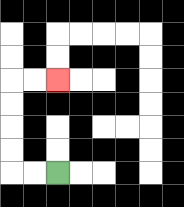{'start': '[2, 7]', 'end': '[2, 3]', 'path_directions': 'L,L,U,U,U,U,R,R', 'path_coordinates': '[[2, 7], [1, 7], [0, 7], [0, 6], [0, 5], [0, 4], [0, 3], [1, 3], [2, 3]]'}